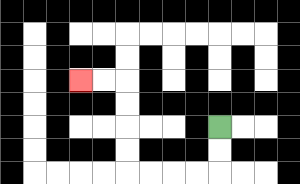{'start': '[9, 5]', 'end': '[3, 3]', 'path_directions': 'D,D,L,L,L,L,U,U,U,U,L,L', 'path_coordinates': '[[9, 5], [9, 6], [9, 7], [8, 7], [7, 7], [6, 7], [5, 7], [5, 6], [5, 5], [5, 4], [5, 3], [4, 3], [3, 3]]'}